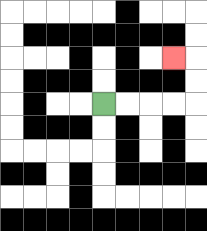{'start': '[4, 4]', 'end': '[7, 2]', 'path_directions': 'R,R,R,R,U,U,L', 'path_coordinates': '[[4, 4], [5, 4], [6, 4], [7, 4], [8, 4], [8, 3], [8, 2], [7, 2]]'}